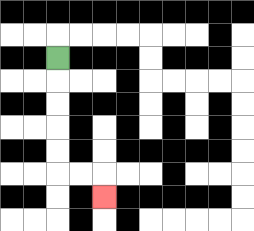{'start': '[2, 2]', 'end': '[4, 8]', 'path_directions': 'D,D,D,D,D,R,R,D', 'path_coordinates': '[[2, 2], [2, 3], [2, 4], [2, 5], [2, 6], [2, 7], [3, 7], [4, 7], [4, 8]]'}